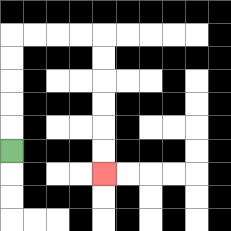{'start': '[0, 6]', 'end': '[4, 7]', 'path_directions': 'U,U,U,U,U,R,R,R,R,D,D,D,D,D,D', 'path_coordinates': '[[0, 6], [0, 5], [0, 4], [0, 3], [0, 2], [0, 1], [1, 1], [2, 1], [3, 1], [4, 1], [4, 2], [4, 3], [4, 4], [4, 5], [4, 6], [4, 7]]'}